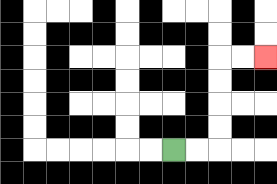{'start': '[7, 6]', 'end': '[11, 2]', 'path_directions': 'R,R,U,U,U,U,R,R', 'path_coordinates': '[[7, 6], [8, 6], [9, 6], [9, 5], [9, 4], [9, 3], [9, 2], [10, 2], [11, 2]]'}